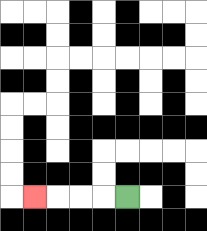{'start': '[5, 8]', 'end': '[1, 8]', 'path_directions': 'L,L,L,L', 'path_coordinates': '[[5, 8], [4, 8], [3, 8], [2, 8], [1, 8]]'}